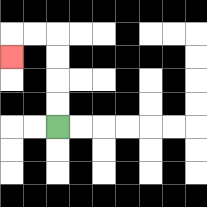{'start': '[2, 5]', 'end': '[0, 2]', 'path_directions': 'U,U,U,U,L,L,D', 'path_coordinates': '[[2, 5], [2, 4], [2, 3], [2, 2], [2, 1], [1, 1], [0, 1], [0, 2]]'}